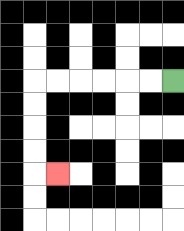{'start': '[7, 3]', 'end': '[2, 7]', 'path_directions': 'L,L,L,L,L,L,D,D,D,D,R', 'path_coordinates': '[[7, 3], [6, 3], [5, 3], [4, 3], [3, 3], [2, 3], [1, 3], [1, 4], [1, 5], [1, 6], [1, 7], [2, 7]]'}